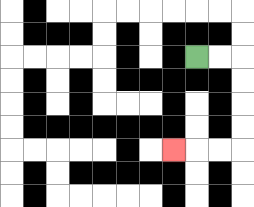{'start': '[8, 2]', 'end': '[7, 6]', 'path_directions': 'R,R,D,D,D,D,L,L,L', 'path_coordinates': '[[8, 2], [9, 2], [10, 2], [10, 3], [10, 4], [10, 5], [10, 6], [9, 6], [8, 6], [7, 6]]'}